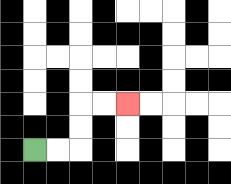{'start': '[1, 6]', 'end': '[5, 4]', 'path_directions': 'R,R,U,U,R,R', 'path_coordinates': '[[1, 6], [2, 6], [3, 6], [3, 5], [3, 4], [4, 4], [5, 4]]'}